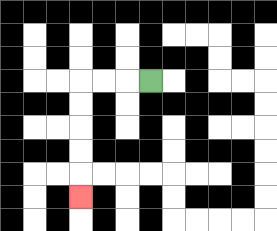{'start': '[6, 3]', 'end': '[3, 8]', 'path_directions': 'L,L,L,D,D,D,D,D', 'path_coordinates': '[[6, 3], [5, 3], [4, 3], [3, 3], [3, 4], [3, 5], [3, 6], [3, 7], [3, 8]]'}